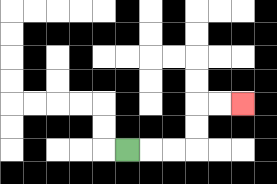{'start': '[5, 6]', 'end': '[10, 4]', 'path_directions': 'R,R,R,U,U,R,R', 'path_coordinates': '[[5, 6], [6, 6], [7, 6], [8, 6], [8, 5], [8, 4], [9, 4], [10, 4]]'}